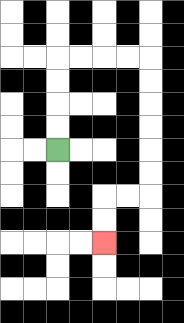{'start': '[2, 6]', 'end': '[4, 10]', 'path_directions': 'U,U,U,U,R,R,R,R,D,D,D,D,D,D,L,L,D,D', 'path_coordinates': '[[2, 6], [2, 5], [2, 4], [2, 3], [2, 2], [3, 2], [4, 2], [5, 2], [6, 2], [6, 3], [6, 4], [6, 5], [6, 6], [6, 7], [6, 8], [5, 8], [4, 8], [4, 9], [4, 10]]'}